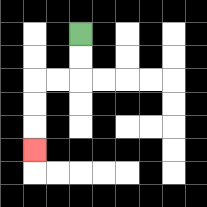{'start': '[3, 1]', 'end': '[1, 6]', 'path_directions': 'D,D,L,L,D,D,D', 'path_coordinates': '[[3, 1], [3, 2], [3, 3], [2, 3], [1, 3], [1, 4], [1, 5], [1, 6]]'}